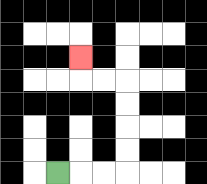{'start': '[2, 7]', 'end': '[3, 2]', 'path_directions': 'R,R,R,U,U,U,U,L,L,U', 'path_coordinates': '[[2, 7], [3, 7], [4, 7], [5, 7], [5, 6], [5, 5], [5, 4], [5, 3], [4, 3], [3, 3], [3, 2]]'}